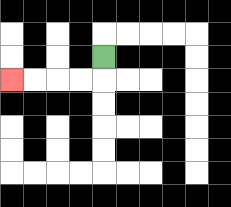{'start': '[4, 2]', 'end': '[0, 3]', 'path_directions': 'D,L,L,L,L', 'path_coordinates': '[[4, 2], [4, 3], [3, 3], [2, 3], [1, 3], [0, 3]]'}